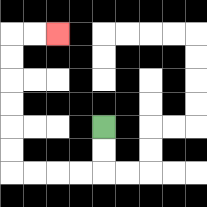{'start': '[4, 5]', 'end': '[2, 1]', 'path_directions': 'D,D,L,L,L,L,U,U,U,U,U,U,R,R', 'path_coordinates': '[[4, 5], [4, 6], [4, 7], [3, 7], [2, 7], [1, 7], [0, 7], [0, 6], [0, 5], [0, 4], [0, 3], [0, 2], [0, 1], [1, 1], [2, 1]]'}